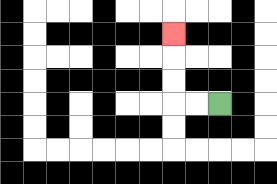{'start': '[9, 4]', 'end': '[7, 1]', 'path_directions': 'L,L,U,U,U', 'path_coordinates': '[[9, 4], [8, 4], [7, 4], [7, 3], [7, 2], [7, 1]]'}